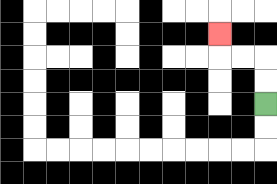{'start': '[11, 4]', 'end': '[9, 1]', 'path_directions': 'U,U,L,L,U', 'path_coordinates': '[[11, 4], [11, 3], [11, 2], [10, 2], [9, 2], [9, 1]]'}